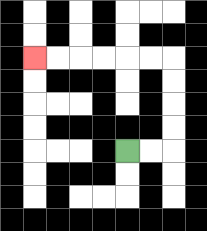{'start': '[5, 6]', 'end': '[1, 2]', 'path_directions': 'R,R,U,U,U,U,L,L,L,L,L,L', 'path_coordinates': '[[5, 6], [6, 6], [7, 6], [7, 5], [7, 4], [7, 3], [7, 2], [6, 2], [5, 2], [4, 2], [3, 2], [2, 2], [1, 2]]'}